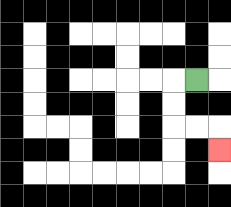{'start': '[8, 3]', 'end': '[9, 6]', 'path_directions': 'L,D,D,R,R,D', 'path_coordinates': '[[8, 3], [7, 3], [7, 4], [7, 5], [8, 5], [9, 5], [9, 6]]'}